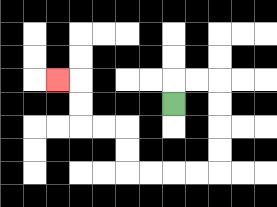{'start': '[7, 4]', 'end': '[2, 3]', 'path_directions': 'U,R,R,D,D,D,D,L,L,L,L,U,U,L,L,U,U,L', 'path_coordinates': '[[7, 4], [7, 3], [8, 3], [9, 3], [9, 4], [9, 5], [9, 6], [9, 7], [8, 7], [7, 7], [6, 7], [5, 7], [5, 6], [5, 5], [4, 5], [3, 5], [3, 4], [3, 3], [2, 3]]'}